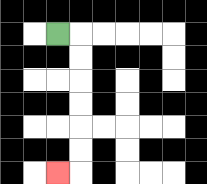{'start': '[2, 1]', 'end': '[2, 7]', 'path_directions': 'R,D,D,D,D,D,D,L', 'path_coordinates': '[[2, 1], [3, 1], [3, 2], [3, 3], [3, 4], [3, 5], [3, 6], [3, 7], [2, 7]]'}